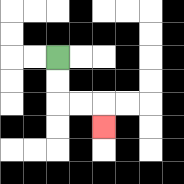{'start': '[2, 2]', 'end': '[4, 5]', 'path_directions': 'D,D,R,R,D', 'path_coordinates': '[[2, 2], [2, 3], [2, 4], [3, 4], [4, 4], [4, 5]]'}